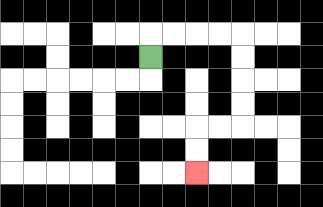{'start': '[6, 2]', 'end': '[8, 7]', 'path_directions': 'U,R,R,R,R,D,D,D,D,L,L,D,D', 'path_coordinates': '[[6, 2], [6, 1], [7, 1], [8, 1], [9, 1], [10, 1], [10, 2], [10, 3], [10, 4], [10, 5], [9, 5], [8, 5], [8, 6], [8, 7]]'}